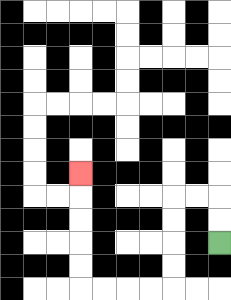{'start': '[9, 10]', 'end': '[3, 7]', 'path_directions': 'U,U,L,L,D,D,D,D,L,L,L,L,U,U,U,U,U', 'path_coordinates': '[[9, 10], [9, 9], [9, 8], [8, 8], [7, 8], [7, 9], [7, 10], [7, 11], [7, 12], [6, 12], [5, 12], [4, 12], [3, 12], [3, 11], [3, 10], [3, 9], [3, 8], [3, 7]]'}